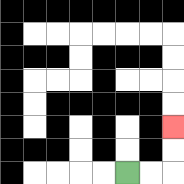{'start': '[5, 7]', 'end': '[7, 5]', 'path_directions': 'R,R,U,U', 'path_coordinates': '[[5, 7], [6, 7], [7, 7], [7, 6], [7, 5]]'}